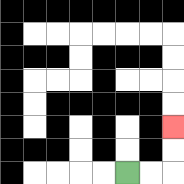{'start': '[5, 7]', 'end': '[7, 5]', 'path_directions': 'R,R,U,U', 'path_coordinates': '[[5, 7], [6, 7], [7, 7], [7, 6], [7, 5]]'}